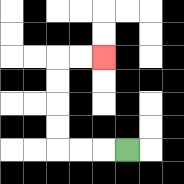{'start': '[5, 6]', 'end': '[4, 2]', 'path_directions': 'L,L,L,U,U,U,U,R,R', 'path_coordinates': '[[5, 6], [4, 6], [3, 6], [2, 6], [2, 5], [2, 4], [2, 3], [2, 2], [3, 2], [4, 2]]'}